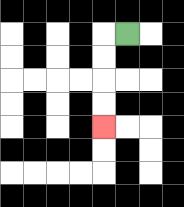{'start': '[5, 1]', 'end': '[4, 5]', 'path_directions': 'L,D,D,D,D', 'path_coordinates': '[[5, 1], [4, 1], [4, 2], [4, 3], [4, 4], [4, 5]]'}